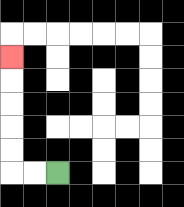{'start': '[2, 7]', 'end': '[0, 2]', 'path_directions': 'L,L,U,U,U,U,U', 'path_coordinates': '[[2, 7], [1, 7], [0, 7], [0, 6], [0, 5], [0, 4], [0, 3], [0, 2]]'}